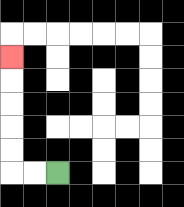{'start': '[2, 7]', 'end': '[0, 2]', 'path_directions': 'L,L,U,U,U,U,U', 'path_coordinates': '[[2, 7], [1, 7], [0, 7], [0, 6], [0, 5], [0, 4], [0, 3], [0, 2]]'}